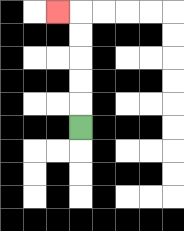{'start': '[3, 5]', 'end': '[2, 0]', 'path_directions': 'U,U,U,U,U,L', 'path_coordinates': '[[3, 5], [3, 4], [3, 3], [3, 2], [3, 1], [3, 0], [2, 0]]'}